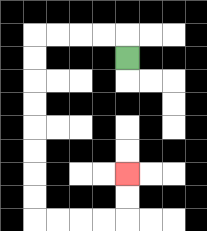{'start': '[5, 2]', 'end': '[5, 7]', 'path_directions': 'U,L,L,L,L,D,D,D,D,D,D,D,D,R,R,R,R,U,U', 'path_coordinates': '[[5, 2], [5, 1], [4, 1], [3, 1], [2, 1], [1, 1], [1, 2], [1, 3], [1, 4], [1, 5], [1, 6], [1, 7], [1, 8], [1, 9], [2, 9], [3, 9], [4, 9], [5, 9], [5, 8], [5, 7]]'}